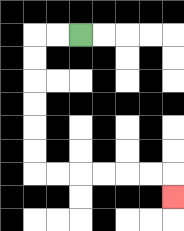{'start': '[3, 1]', 'end': '[7, 8]', 'path_directions': 'L,L,D,D,D,D,D,D,R,R,R,R,R,R,D', 'path_coordinates': '[[3, 1], [2, 1], [1, 1], [1, 2], [1, 3], [1, 4], [1, 5], [1, 6], [1, 7], [2, 7], [3, 7], [4, 7], [5, 7], [6, 7], [7, 7], [7, 8]]'}